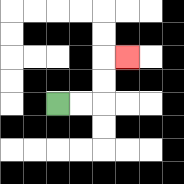{'start': '[2, 4]', 'end': '[5, 2]', 'path_directions': 'R,R,U,U,R', 'path_coordinates': '[[2, 4], [3, 4], [4, 4], [4, 3], [4, 2], [5, 2]]'}